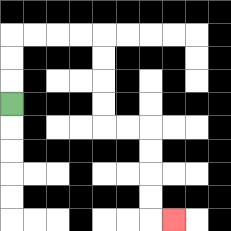{'start': '[0, 4]', 'end': '[7, 9]', 'path_directions': 'U,U,U,R,R,R,R,D,D,D,D,R,R,D,D,D,D,R', 'path_coordinates': '[[0, 4], [0, 3], [0, 2], [0, 1], [1, 1], [2, 1], [3, 1], [4, 1], [4, 2], [4, 3], [4, 4], [4, 5], [5, 5], [6, 5], [6, 6], [6, 7], [6, 8], [6, 9], [7, 9]]'}